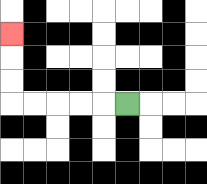{'start': '[5, 4]', 'end': '[0, 1]', 'path_directions': 'L,L,L,L,L,U,U,U', 'path_coordinates': '[[5, 4], [4, 4], [3, 4], [2, 4], [1, 4], [0, 4], [0, 3], [0, 2], [0, 1]]'}